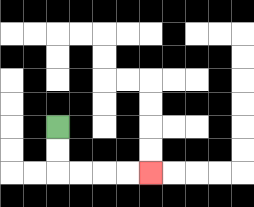{'start': '[2, 5]', 'end': '[6, 7]', 'path_directions': 'D,D,R,R,R,R', 'path_coordinates': '[[2, 5], [2, 6], [2, 7], [3, 7], [4, 7], [5, 7], [6, 7]]'}